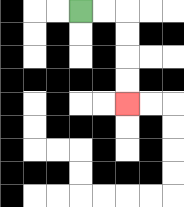{'start': '[3, 0]', 'end': '[5, 4]', 'path_directions': 'R,R,D,D,D,D', 'path_coordinates': '[[3, 0], [4, 0], [5, 0], [5, 1], [5, 2], [5, 3], [5, 4]]'}